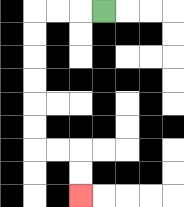{'start': '[4, 0]', 'end': '[3, 8]', 'path_directions': 'L,L,L,D,D,D,D,D,D,R,R,D,D', 'path_coordinates': '[[4, 0], [3, 0], [2, 0], [1, 0], [1, 1], [1, 2], [1, 3], [1, 4], [1, 5], [1, 6], [2, 6], [3, 6], [3, 7], [3, 8]]'}